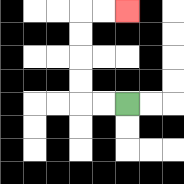{'start': '[5, 4]', 'end': '[5, 0]', 'path_directions': 'L,L,U,U,U,U,R,R', 'path_coordinates': '[[5, 4], [4, 4], [3, 4], [3, 3], [3, 2], [3, 1], [3, 0], [4, 0], [5, 0]]'}